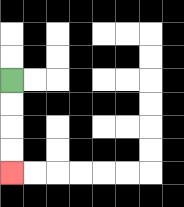{'start': '[0, 3]', 'end': '[0, 7]', 'path_directions': 'D,D,D,D', 'path_coordinates': '[[0, 3], [0, 4], [0, 5], [0, 6], [0, 7]]'}